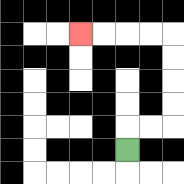{'start': '[5, 6]', 'end': '[3, 1]', 'path_directions': 'U,R,R,U,U,U,U,L,L,L,L', 'path_coordinates': '[[5, 6], [5, 5], [6, 5], [7, 5], [7, 4], [7, 3], [7, 2], [7, 1], [6, 1], [5, 1], [4, 1], [3, 1]]'}